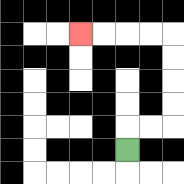{'start': '[5, 6]', 'end': '[3, 1]', 'path_directions': 'U,R,R,U,U,U,U,L,L,L,L', 'path_coordinates': '[[5, 6], [5, 5], [6, 5], [7, 5], [7, 4], [7, 3], [7, 2], [7, 1], [6, 1], [5, 1], [4, 1], [3, 1]]'}